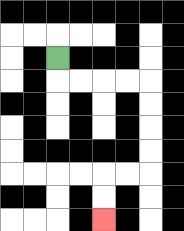{'start': '[2, 2]', 'end': '[4, 9]', 'path_directions': 'D,R,R,R,R,D,D,D,D,L,L,D,D', 'path_coordinates': '[[2, 2], [2, 3], [3, 3], [4, 3], [5, 3], [6, 3], [6, 4], [6, 5], [6, 6], [6, 7], [5, 7], [4, 7], [4, 8], [4, 9]]'}